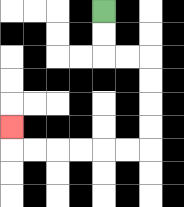{'start': '[4, 0]', 'end': '[0, 5]', 'path_directions': 'D,D,R,R,D,D,D,D,L,L,L,L,L,L,U', 'path_coordinates': '[[4, 0], [4, 1], [4, 2], [5, 2], [6, 2], [6, 3], [6, 4], [6, 5], [6, 6], [5, 6], [4, 6], [3, 6], [2, 6], [1, 6], [0, 6], [0, 5]]'}